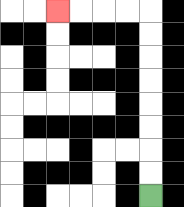{'start': '[6, 8]', 'end': '[2, 0]', 'path_directions': 'U,U,U,U,U,U,U,U,L,L,L,L', 'path_coordinates': '[[6, 8], [6, 7], [6, 6], [6, 5], [6, 4], [6, 3], [6, 2], [6, 1], [6, 0], [5, 0], [4, 0], [3, 0], [2, 0]]'}